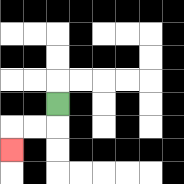{'start': '[2, 4]', 'end': '[0, 6]', 'path_directions': 'D,L,L,D', 'path_coordinates': '[[2, 4], [2, 5], [1, 5], [0, 5], [0, 6]]'}